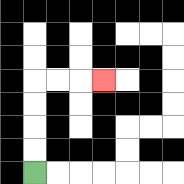{'start': '[1, 7]', 'end': '[4, 3]', 'path_directions': 'U,U,U,U,R,R,R', 'path_coordinates': '[[1, 7], [1, 6], [1, 5], [1, 4], [1, 3], [2, 3], [3, 3], [4, 3]]'}